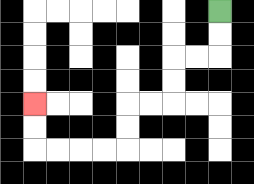{'start': '[9, 0]', 'end': '[1, 4]', 'path_directions': 'D,D,L,L,D,D,L,L,D,D,L,L,L,L,U,U', 'path_coordinates': '[[9, 0], [9, 1], [9, 2], [8, 2], [7, 2], [7, 3], [7, 4], [6, 4], [5, 4], [5, 5], [5, 6], [4, 6], [3, 6], [2, 6], [1, 6], [1, 5], [1, 4]]'}